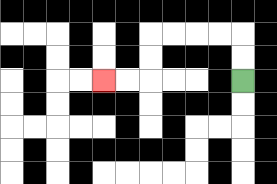{'start': '[10, 3]', 'end': '[4, 3]', 'path_directions': 'U,U,L,L,L,L,D,D,L,L', 'path_coordinates': '[[10, 3], [10, 2], [10, 1], [9, 1], [8, 1], [7, 1], [6, 1], [6, 2], [6, 3], [5, 3], [4, 3]]'}